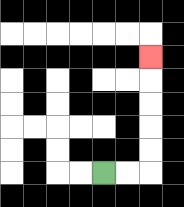{'start': '[4, 7]', 'end': '[6, 2]', 'path_directions': 'R,R,U,U,U,U,U', 'path_coordinates': '[[4, 7], [5, 7], [6, 7], [6, 6], [6, 5], [6, 4], [6, 3], [6, 2]]'}